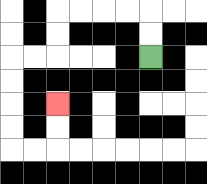{'start': '[6, 2]', 'end': '[2, 4]', 'path_directions': 'U,U,L,L,L,L,D,D,L,L,D,D,D,D,R,R,U,U', 'path_coordinates': '[[6, 2], [6, 1], [6, 0], [5, 0], [4, 0], [3, 0], [2, 0], [2, 1], [2, 2], [1, 2], [0, 2], [0, 3], [0, 4], [0, 5], [0, 6], [1, 6], [2, 6], [2, 5], [2, 4]]'}